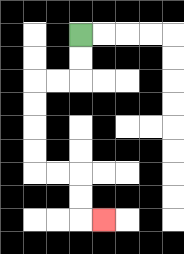{'start': '[3, 1]', 'end': '[4, 9]', 'path_directions': 'D,D,L,L,D,D,D,D,R,R,D,D,R', 'path_coordinates': '[[3, 1], [3, 2], [3, 3], [2, 3], [1, 3], [1, 4], [1, 5], [1, 6], [1, 7], [2, 7], [3, 7], [3, 8], [3, 9], [4, 9]]'}